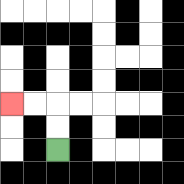{'start': '[2, 6]', 'end': '[0, 4]', 'path_directions': 'U,U,L,L', 'path_coordinates': '[[2, 6], [2, 5], [2, 4], [1, 4], [0, 4]]'}